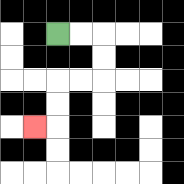{'start': '[2, 1]', 'end': '[1, 5]', 'path_directions': 'R,R,D,D,L,L,D,D,L', 'path_coordinates': '[[2, 1], [3, 1], [4, 1], [4, 2], [4, 3], [3, 3], [2, 3], [2, 4], [2, 5], [1, 5]]'}